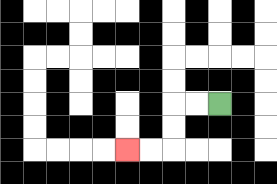{'start': '[9, 4]', 'end': '[5, 6]', 'path_directions': 'L,L,D,D,L,L', 'path_coordinates': '[[9, 4], [8, 4], [7, 4], [7, 5], [7, 6], [6, 6], [5, 6]]'}